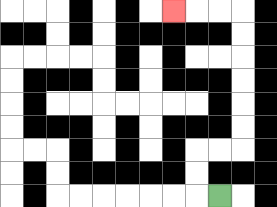{'start': '[9, 8]', 'end': '[7, 0]', 'path_directions': 'L,U,U,R,R,U,U,U,U,U,U,L,L,L', 'path_coordinates': '[[9, 8], [8, 8], [8, 7], [8, 6], [9, 6], [10, 6], [10, 5], [10, 4], [10, 3], [10, 2], [10, 1], [10, 0], [9, 0], [8, 0], [7, 0]]'}